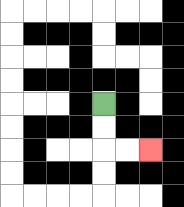{'start': '[4, 4]', 'end': '[6, 6]', 'path_directions': 'D,D,R,R', 'path_coordinates': '[[4, 4], [4, 5], [4, 6], [5, 6], [6, 6]]'}